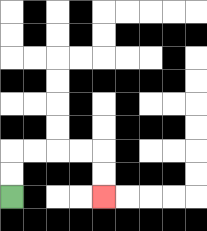{'start': '[0, 8]', 'end': '[4, 8]', 'path_directions': 'U,U,R,R,R,R,D,D', 'path_coordinates': '[[0, 8], [0, 7], [0, 6], [1, 6], [2, 6], [3, 6], [4, 6], [4, 7], [4, 8]]'}